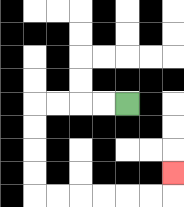{'start': '[5, 4]', 'end': '[7, 7]', 'path_directions': 'L,L,L,L,D,D,D,D,R,R,R,R,R,R,U', 'path_coordinates': '[[5, 4], [4, 4], [3, 4], [2, 4], [1, 4], [1, 5], [1, 6], [1, 7], [1, 8], [2, 8], [3, 8], [4, 8], [5, 8], [6, 8], [7, 8], [7, 7]]'}